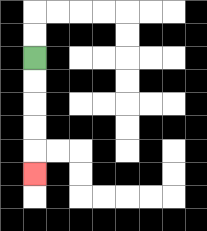{'start': '[1, 2]', 'end': '[1, 7]', 'path_directions': 'D,D,D,D,D', 'path_coordinates': '[[1, 2], [1, 3], [1, 4], [1, 5], [1, 6], [1, 7]]'}